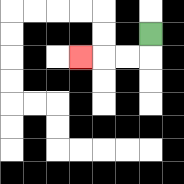{'start': '[6, 1]', 'end': '[3, 2]', 'path_directions': 'D,L,L,L', 'path_coordinates': '[[6, 1], [6, 2], [5, 2], [4, 2], [3, 2]]'}